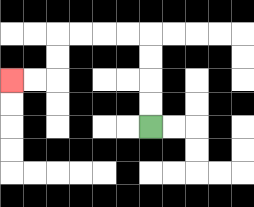{'start': '[6, 5]', 'end': '[0, 3]', 'path_directions': 'U,U,U,U,L,L,L,L,D,D,L,L', 'path_coordinates': '[[6, 5], [6, 4], [6, 3], [6, 2], [6, 1], [5, 1], [4, 1], [3, 1], [2, 1], [2, 2], [2, 3], [1, 3], [0, 3]]'}